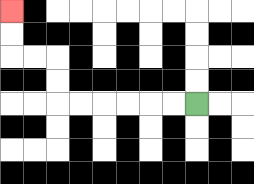{'start': '[8, 4]', 'end': '[0, 0]', 'path_directions': 'L,L,L,L,L,L,U,U,L,L,U,U', 'path_coordinates': '[[8, 4], [7, 4], [6, 4], [5, 4], [4, 4], [3, 4], [2, 4], [2, 3], [2, 2], [1, 2], [0, 2], [0, 1], [0, 0]]'}